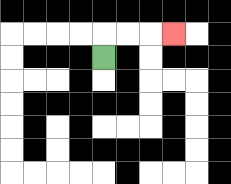{'start': '[4, 2]', 'end': '[7, 1]', 'path_directions': 'U,R,R,R', 'path_coordinates': '[[4, 2], [4, 1], [5, 1], [6, 1], [7, 1]]'}